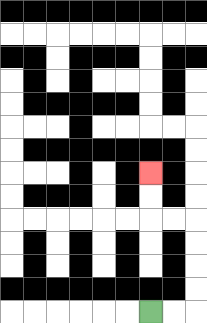{'start': '[6, 13]', 'end': '[6, 7]', 'path_directions': 'R,R,U,U,U,U,L,L,U,U', 'path_coordinates': '[[6, 13], [7, 13], [8, 13], [8, 12], [8, 11], [8, 10], [8, 9], [7, 9], [6, 9], [6, 8], [6, 7]]'}